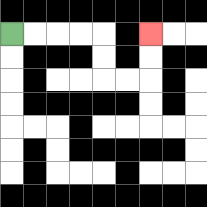{'start': '[0, 1]', 'end': '[6, 1]', 'path_directions': 'R,R,R,R,D,D,R,R,U,U', 'path_coordinates': '[[0, 1], [1, 1], [2, 1], [3, 1], [4, 1], [4, 2], [4, 3], [5, 3], [6, 3], [6, 2], [6, 1]]'}